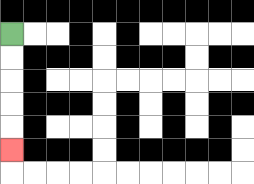{'start': '[0, 1]', 'end': '[0, 6]', 'path_directions': 'D,D,D,D,D', 'path_coordinates': '[[0, 1], [0, 2], [0, 3], [0, 4], [0, 5], [0, 6]]'}